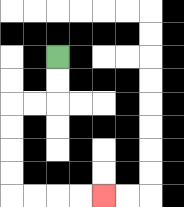{'start': '[2, 2]', 'end': '[4, 8]', 'path_directions': 'D,D,L,L,D,D,D,D,R,R,R,R', 'path_coordinates': '[[2, 2], [2, 3], [2, 4], [1, 4], [0, 4], [0, 5], [0, 6], [0, 7], [0, 8], [1, 8], [2, 8], [3, 8], [4, 8]]'}